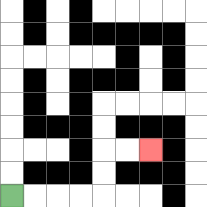{'start': '[0, 8]', 'end': '[6, 6]', 'path_directions': 'R,R,R,R,U,U,R,R', 'path_coordinates': '[[0, 8], [1, 8], [2, 8], [3, 8], [4, 8], [4, 7], [4, 6], [5, 6], [6, 6]]'}